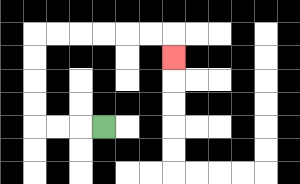{'start': '[4, 5]', 'end': '[7, 2]', 'path_directions': 'L,L,L,U,U,U,U,R,R,R,R,R,R,D', 'path_coordinates': '[[4, 5], [3, 5], [2, 5], [1, 5], [1, 4], [1, 3], [1, 2], [1, 1], [2, 1], [3, 1], [4, 1], [5, 1], [6, 1], [7, 1], [7, 2]]'}